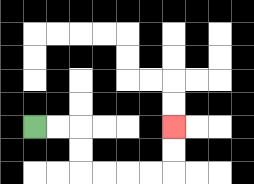{'start': '[1, 5]', 'end': '[7, 5]', 'path_directions': 'R,R,D,D,R,R,R,R,U,U', 'path_coordinates': '[[1, 5], [2, 5], [3, 5], [3, 6], [3, 7], [4, 7], [5, 7], [6, 7], [7, 7], [7, 6], [7, 5]]'}